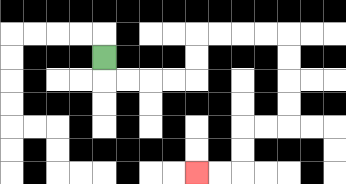{'start': '[4, 2]', 'end': '[8, 7]', 'path_directions': 'D,R,R,R,R,U,U,R,R,R,R,D,D,D,D,L,L,D,D,L,L', 'path_coordinates': '[[4, 2], [4, 3], [5, 3], [6, 3], [7, 3], [8, 3], [8, 2], [8, 1], [9, 1], [10, 1], [11, 1], [12, 1], [12, 2], [12, 3], [12, 4], [12, 5], [11, 5], [10, 5], [10, 6], [10, 7], [9, 7], [8, 7]]'}